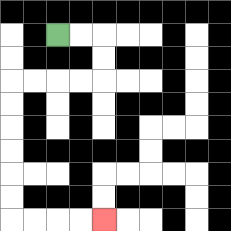{'start': '[2, 1]', 'end': '[4, 9]', 'path_directions': 'R,R,D,D,L,L,L,L,D,D,D,D,D,D,R,R,R,R', 'path_coordinates': '[[2, 1], [3, 1], [4, 1], [4, 2], [4, 3], [3, 3], [2, 3], [1, 3], [0, 3], [0, 4], [0, 5], [0, 6], [0, 7], [0, 8], [0, 9], [1, 9], [2, 9], [3, 9], [4, 9]]'}